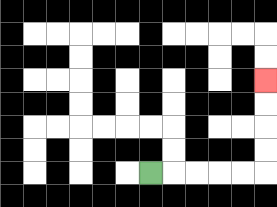{'start': '[6, 7]', 'end': '[11, 3]', 'path_directions': 'R,R,R,R,R,U,U,U,U', 'path_coordinates': '[[6, 7], [7, 7], [8, 7], [9, 7], [10, 7], [11, 7], [11, 6], [11, 5], [11, 4], [11, 3]]'}